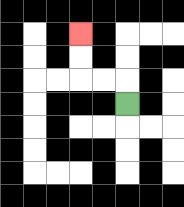{'start': '[5, 4]', 'end': '[3, 1]', 'path_directions': 'U,L,L,U,U', 'path_coordinates': '[[5, 4], [5, 3], [4, 3], [3, 3], [3, 2], [3, 1]]'}